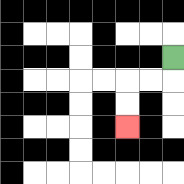{'start': '[7, 2]', 'end': '[5, 5]', 'path_directions': 'D,L,L,D,D', 'path_coordinates': '[[7, 2], [7, 3], [6, 3], [5, 3], [5, 4], [5, 5]]'}